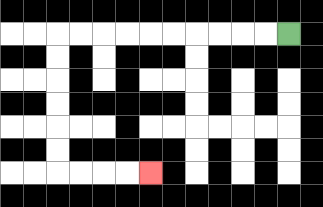{'start': '[12, 1]', 'end': '[6, 7]', 'path_directions': 'L,L,L,L,L,L,L,L,L,L,D,D,D,D,D,D,R,R,R,R', 'path_coordinates': '[[12, 1], [11, 1], [10, 1], [9, 1], [8, 1], [7, 1], [6, 1], [5, 1], [4, 1], [3, 1], [2, 1], [2, 2], [2, 3], [2, 4], [2, 5], [2, 6], [2, 7], [3, 7], [4, 7], [5, 7], [6, 7]]'}